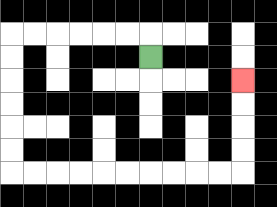{'start': '[6, 2]', 'end': '[10, 3]', 'path_directions': 'U,L,L,L,L,L,L,D,D,D,D,D,D,R,R,R,R,R,R,R,R,R,R,U,U,U,U', 'path_coordinates': '[[6, 2], [6, 1], [5, 1], [4, 1], [3, 1], [2, 1], [1, 1], [0, 1], [0, 2], [0, 3], [0, 4], [0, 5], [0, 6], [0, 7], [1, 7], [2, 7], [3, 7], [4, 7], [5, 7], [6, 7], [7, 7], [8, 7], [9, 7], [10, 7], [10, 6], [10, 5], [10, 4], [10, 3]]'}